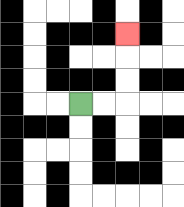{'start': '[3, 4]', 'end': '[5, 1]', 'path_directions': 'R,R,U,U,U', 'path_coordinates': '[[3, 4], [4, 4], [5, 4], [5, 3], [5, 2], [5, 1]]'}